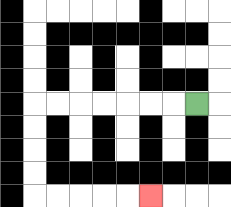{'start': '[8, 4]', 'end': '[6, 8]', 'path_directions': 'L,L,L,L,L,L,L,D,D,D,D,R,R,R,R,R', 'path_coordinates': '[[8, 4], [7, 4], [6, 4], [5, 4], [4, 4], [3, 4], [2, 4], [1, 4], [1, 5], [1, 6], [1, 7], [1, 8], [2, 8], [3, 8], [4, 8], [5, 8], [6, 8]]'}